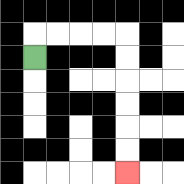{'start': '[1, 2]', 'end': '[5, 7]', 'path_directions': 'U,R,R,R,R,D,D,D,D,D,D', 'path_coordinates': '[[1, 2], [1, 1], [2, 1], [3, 1], [4, 1], [5, 1], [5, 2], [5, 3], [5, 4], [5, 5], [5, 6], [5, 7]]'}